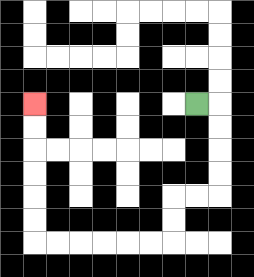{'start': '[8, 4]', 'end': '[1, 4]', 'path_directions': 'R,D,D,D,D,L,L,D,D,L,L,L,L,L,L,U,U,U,U,U,U', 'path_coordinates': '[[8, 4], [9, 4], [9, 5], [9, 6], [9, 7], [9, 8], [8, 8], [7, 8], [7, 9], [7, 10], [6, 10], [5, 10], [4, 10], [3, 10], [2, 10], [1, 10], [1, 9], [1, 8], [1, 7], [1, 6], [1, 5], [1, 4]]'}